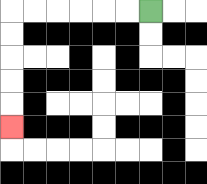{'start': '[6, 0]', 'end': '[0, 5]', 'path_directions': 'L,L,L,L,L,L,D,D,D,D,D', 'path_coordinates': '[[6, 0], [5, 0], [4, 0], [3, 0], [2, 0], [1, 0], [0, 0], [0, 1], [0, 2], [0, 3], [0, 4], [0, 5]]'}